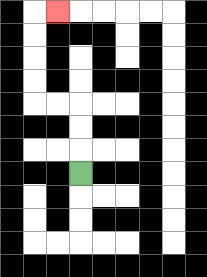{'start': '[3, 7]', 'end': '[2, 0]', 'path_directions': 'U,U,U,L,L,U,U,U,U,R', 'path_coordinates': '[[3, 7], [3, 6], [3, 5], [3, 4], [2, 4], [1, 4], [1, 3], [1, 2], [1, 1], [1, 0], [2, 0]]'}